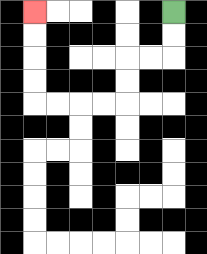{'start': '[7, 0]', 'end': '[1, 0]', 'path_directions': 'D,D,L,L,D,D,L,L,L,L,U,U,U,U', 'path_coordinates': '[[7, 0], [7, 1], [7, 2], [6, 2], [5, 2], [5, 3], [5, 4], [4, 4], [3, 4], [2, 4], [1, 4], [1, 3], [1, 2], [1, 1], [1, 0]]'}